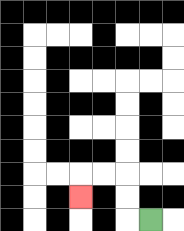{'start': '[6, 9]', 'end': '[3, 8]', 'path_directions': 'L,U,U,L,L,D', 'path_coordinates': '[[6, 9], [5, 9], [5, 8], [5, 7], [4, 7], [3, 7], [3, 8]]'}